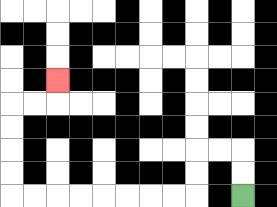{'start': '[10, 8]', 'end': '[2, 3]', 'path_directions': 'U,U,L,L,D,D,L,L,L,L,L,L,L,L,U,U,U,U,R,R,U', 'path_coordinates': '[[10, 8], [10, 7], [10, 6], [9, 6], [8, 6], [8, 7], [8, 8], [7, 8], [6, 8], [5, 8], [4, 8], [3, 8], [2, 8], [1, 8], [0, 8], [0, 7], [0, 6], [0, 5], [0, 4], [1, 4], [2, 4], [2, 3]]'}